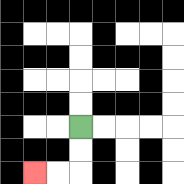{'start': '[3, 5]', 'end': '[1, 7]', 'path_directions': 'D,D,L,L', 'path_coordinates': '[[3, 5], [3, 6], [3, 7], [2, 7], [1, 7]]'}